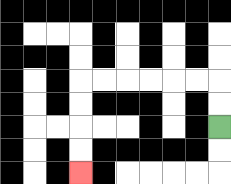{'start': '[9, 5]', 'end': '[3, 7]', 'path_directions': 'U,U,L,L,L,L,L,L,D,D,D,D', 'path_coordinates': '[[9, 5], [9, 4], [9, 3], [8, 3], [7, 3], [6, 3], [5, 3], [4, 3], [3, 3], [3, 4], [3, 5], [3, 6], [3, 7]]'}